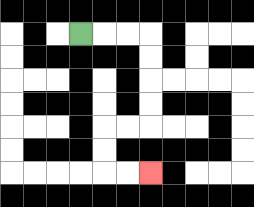{'start': '[3, 1]', 'end': '[6, 7]', 'path_directions': 'R,R,R,D,D,D,D,L,L,D,D,R,R', 'path_coordinates': '[[3, 1], [4, 1], [5, 1], [6, 1], [6, 2], [6, 3], [6, 4], [6, 5], [5, 5], [4, 5], [4, 6], [4, 7], [5, 7], [6, 7]]'}